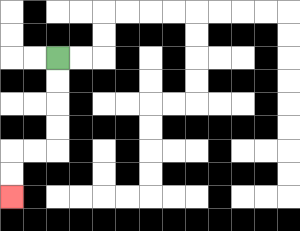{'start': '[2, 2]', 'end': '[0, 8]', 'path_directions': 'D,D,D,D,L,L,D,D', 'path_coordinates': '[[2, 2], [2, 3], [2, 4], [2, 5], [2, 6], [1, 6], [0, 6], [0, 7], [0, 8]]'}